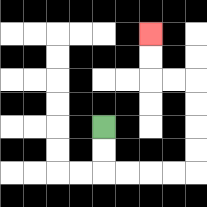{'start': '[4, 5]', 'end': '[6, 1]', 'path_directions': 'D,D,R,R,R,R,U,U,U,U,L,L,U,U', 'path_coordinates': '[[4, 5], [4, 6], [4, 7], [5, 7], [6, 7], [7, 7], [8, 7], [8, 6], [8, 5], [8, 4], [8, 3], [7, 3], [6, 3], [6, 2], [6, 1]]'}